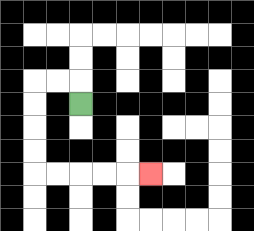{'start': '[3, 4]', 'end': '[6, 7]', 'path_directions': 'U,L,L,D,D,D,D,R,R,R,R,R', 'path_coordinates': '[[3, 4], [3, 3], [2, 3], [1, 3], [1, 4], [1, 5], [1, 6], [1, 7], [2, 7], [3, 7], [4, 7], [5, 7], [6, 7]]'}